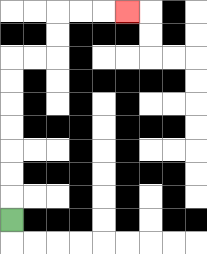{'start': '[0, 9]', 'end': '[5, 0]', 'path_directions': 'U,U,U,U,U,U,U,R,R,U,U,R,R,R', 'path_coordinates': '[[0, 9], [0, 8], [0, 7], [0, 6], [0, 5], [0, 4], [0, 3], [0, 2], [1, 2], [2, 2], [2, 1], [2, 0], [3, 0], [4, 0], [5, 0]]'}